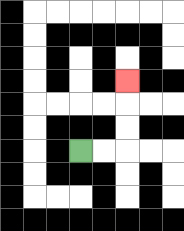{'start': '[3, 6]', 'end': '[5, 3]', 'path_directions': 'R,R,U,U,U', 'path_coordinates': '[[3, 6], [4, 6], [5, 6], [5, 5], [5, 4], [5, 3]]'}